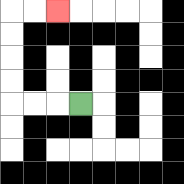{'start': '[3, 4]', 'end': '[2, 0]', 'path_directions': 'L,L,L,U,U,U,U,R,R', 'path_coordinates': '[[3, 4], [2, 4], [1, 4], [0, 4], [0, 3], [0, 2], [0, 1], [0, 0], [1, 0], [2, 0]]'}